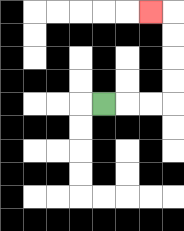{'start': '[4, 4]', 'end': '[6, 0]', 'path_directions': 'R,R,R,U,U,U,U,L', 'path_coordinates': '[[4, 4], [5, 4], [6, 4], [7, 4], [7, 3], [7, 2], [7, 1], [7, 0], [6, 0]]'}